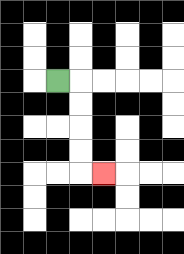{'start': '[2, 3]', 'end': '[4, 7]', 'path_directions': 'R,D,D,D,D,R', 'path_coordinates': '[[2, 3], [3, 3], [3, 4], [3, 5], [3, 6], [3, 7], [4, 7]]'}